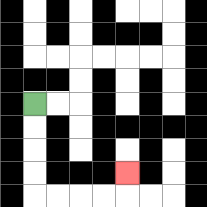{'start': '[1, 4]', 'end': '[5, 7]', 'path_directions': 'D,D,D,D,R,R,R,R,U', 'path_coordinates': '[[1, 4], [1, 5], [1, 6], [1, 7], [1, 8], [2, 8], [3, 8], [4, 8], [5, 8], [5, 7]]'}